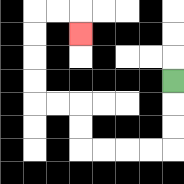{'start': '[7, 3]', 'end': '[3, 1]', 'path_directions': 'D,D,D,L,L,L,L,U,U,L,L,U,U,U,U,R,R,D', 'path_coordinates': '[[7, 3], [7, 4], [7, 5], [7, 6], [6, 6], [5, 6], [4, 6], [3, 6], [3, 5], [3, 4], [2, 4], [1, 4], [1, 3], [1, 2], [1, 1], [1, 0], [2, 0], [3, 0], [3, 1]]'}